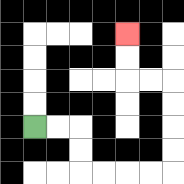{'start': '[1, 5]', 'end': '[5, 1]', 'path_directions': 'R,R,D,D,R,R,R,R,U,U,U,U,L,L,U,U', 'path_coordinates': '[[1, 5], [2, 5], [3, 5], [3, 6], [3, 7], [4, 7], [5, 7], [6, 7], [7, 7], [7, 6], [7, 5], [7, 4], [7, 3], [6, 3], [5, 3], [5, 2], [5, 1]]'}